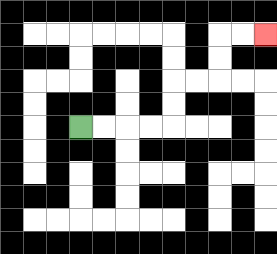{'start': '[3, 5]', 'end': '[11, 1]', 'path_directions': 'R,R,R,R,U,U,R,R,U,U,R,R', 'path_coordinates': '[[3, 5], [4, 5], [5, 5], [6, 5], [7, 5], [7, 4], [7, 3], [8, 3], [9, 3], [9, 2], [9, 1], [10, 1], [11, 1]]'}